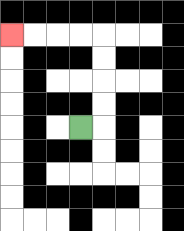{'start': '[3, 5]', 'end': '[0, 1]', 'path_directions': 'R,U,U,U,U,L,L,L,L', 'path_coordinates': '[[3, 5], [4, 5], [4, 4], [4, 3], [4, 2], [4, 1], [3, 1], [2, 1], [1, 1], [0, 1]]'}